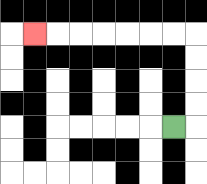{'start': '[7, 5]', 'end': '[1, 1]', 'path_directions': 'R,U,U,U,U,L,L,L,L,L,L,L', 'path_coordinates': '[[7, 5], [8, 5], [8, 4], [8, 3], [8, 2], [8, 1], [7, 1], [6, 1], [5, 1], [4, 1], [3, 1], [2, 1], [1, 1]]'}